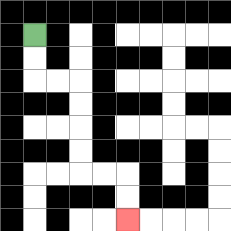{'start': '[1, 1]', 'end': '[5, 9]', 'path_directions': 'D,D,R,R,D,D,D,D,R,R,D,D', 'path_coordinates': '[[1, 1], [1, 2], [1, 3], [2, 3], [3, 3], [3, 4], [3, 5], [3, 6], [3, 7], [4, 7], [5, 7], [5, 8], [5, 9]]'}